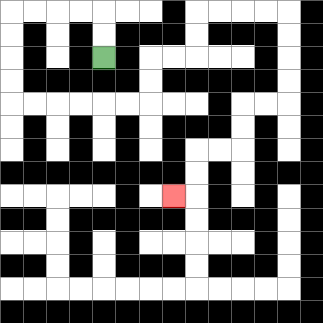{'start': '[4, 2]', 'end': '[7, 8]', 'path_directions': 'U,U,L,L,L,L,D,D,D,D,R,R,R,R,R,R,U,U,R,R,U,U,R,R,R,R,D,D,D,D,L,L,D,D,L,L,D,D,L', 'path_coordinates': '[[4, 2], [4, 1], [4, 0], [3, 0], [2, 0], [1, 0], [0, 0], [0, 1], [0, 2], [0, 3], [0, 4], [1, 4], [2, 4], [3, 4], [4, 4], [5, 4], [6, 4], [6, 3], [6, 2], [7, 2], [8, 2], [8, 1], [8, 0], [9, 0], [10, 0], [11, 0], [12, 0], [12, 1], [12, 2], [12, 3], [12, 4], [11, 4], [10, 4], [10, 5], [10, 6], [9, 6], [8, 6], [8, 7], [8, 8], [7, 8]]'}